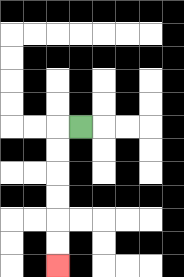{'start': '[3, 5]', 'end': '[2, 11]', 'path_directions': 'L,D,D,D,D,D,D', 'path_coordinates': '[[3, 5], [2, 5], [2, 6], [2, 7], [2, 8], [2, 9], [2, 10], [2, 11]]'}